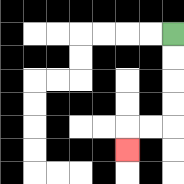{'start': '[7, 1]', 'end': '[5, 6]', 'path_directions': 'D,D,D,D,L,L,D', 'path_coordinates': '[[7, 1], [7, 2], [7, 3], [7, 4], [7, 5], [6, 5], [5, 5], [5, 6]]'}